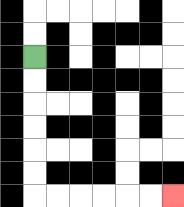{'start': '[1, 2]', 'end': '[7, 8]', 'path_directions': 'D,D,D,D,D,D,R,R,R,R,R,R', 'path_coordinates': '[[1, 2], [1, 3], [1, 4], [1, 5], [1, 6], [1, 7], [1, 8], [2, 8], [3, 8], [4, 8], [5, 8], [6, 8], [7, 8]]'}